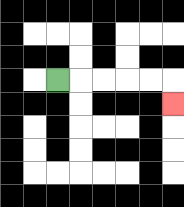{'start': '[2, 3]', 'end': '[7, 4]', 'path_directions': 'R,R,R,R,R,D', 'path_coordinates': '[[2, 3], [3, 3], [4, 3], [5, 3], [6, 3], [7, 3], [7, 4]]'}